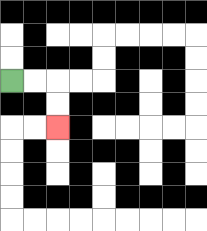{'start': '[0, 3]', 'end': '[2, 5]', 'path_directions': 'R,R,D,D', 'path_coordinates': '[[0, 3], [1, 3], [2, 3], [2, 4], [2, 5]]'}